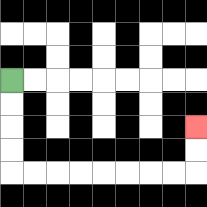{'start': '[0, 3]', 'end': '[8, 5]', 'path_directions': 'D,D,D,D,R,R,R,R,R,R,R,R,U,U', 'path_coordinates': '[[0, 3], [0, 4], [0, 5], [0, 6], [0, 7], [1, 7], [2, 7], [3, 7], [4, 7], [5, 7], [6, 7], [7, 7], [8, 7], [8, 6], [8, 5]]'}